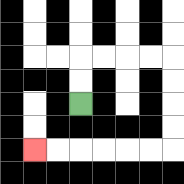{'start': '[3, 4]', 'end': '[1, 6]', 'path_directions': 'U,U,R,R,R,R,D,D,D,D,L,L,L,L,L,L', 'path_coordinates': '[[3, 4], [3, 3], [3, 2], [4, 2], [5, 2], [6, 2], [7, 2], [7, 3], [7, 4], [7, 5], [7, 6], [6, 6], [5, 6], [4, 6], [3, 6], [2, 6], [1, 6]]'}